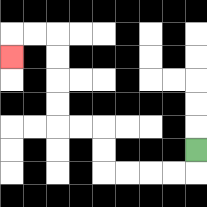{'start': '[8, 6]', 'end': '[0, 2]', 'path_directions': 'D,L,L,L,L,U,U,L,L,U,U,U,U,L,L,D', 'path_coordinates': '[[8, 6], [8, 7], [7, 7], [6, 7], [5, 7], [4, 7], [4, 6], [4, 5], [3, 5], [2, 5], [2, 4], [2, 3], [2, 2], [2, 1], [1, 1], [0, 1], [0, 2]]'}